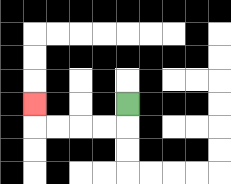{'start': '[5, 4]', 'end': '[1, 4]', 'path_directions': 'D,L,L,L,L,U', 'path_coordinates': '[[5, 4], [5, 5], [4, 5], [3, 5], [2, 5], [1, 5], [1, 4]]'}